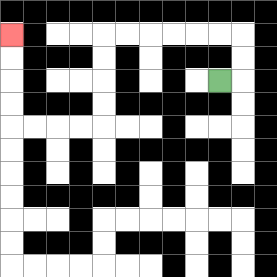{'start': '[9, 3]', 'end': '[0, 1]', 'path_directions': 'R,U,U,L,L,L,L,L,L,D,D,D,D,L,L,L,L,U,U,U,U', 'path_coordinates': '[[9, 3], [10, 3], [10, 2], [10, 1], [9, 1], [8, 1], [7, 1], [6, 1], [5, 1], [4, 1], [4, 2], [4, 3], [4, 4], [4, 5], [3, 5], [2, 5], [1, 5], [0, 5], [0, 4], [0, 3], [0, 2], [0, 1]]'}